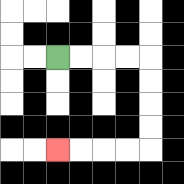{'start': '[2, 2]', 'end': '[2, 6]', 'path_directions': 'R,R,R,R,D,D,D,D,L,L,L,L', 'path_coordinates': '[[2, 2], [3, 2], [4, 2], [5, 2], [6, 2], [6, 3], [6, 4], [6, 5], [6, 6], [5, 6], [4, 6], [3, 6], [2, 6]]'}